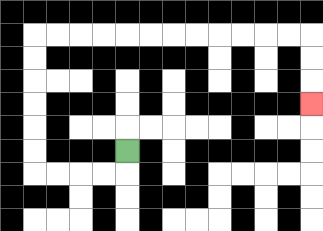{'start': '[5, 6]', 'end': '[13, 4]', 'path_directions': 'D,L,L,L,L,U,U,U,U,U,U,R,R,R,R,R,R,R,R,R,R,R,R,D,D,D', 'path_coordinates': '[[5, 6], [5, 7], [4, 7], [3, 7], [2, 7], [1, 7], [1, 6], [1, 5], [1, 4], [1, 3], [1, 2], [1, 1], [2, 1], [3, 1], [4, 1], [5, 1], [6, 1], [7, 1], [8, 1], [9, 1], [10, 1], [11, 1], [12, 1], [13, 1], [13, 2], [13, 3], [13, 4]]'}